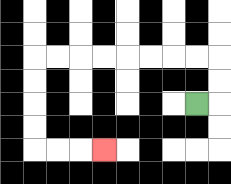{'start': '[8, 4]', 'end': '[4, 6]', 'path_directions': 'R,U,U,L,L,L,L,L,L,L,L,D,D,D,D,R,R,R', 'path_coordinates': '[[8, 4], [9, 4], [9, 3], [9, 2], [8, 2], [7, 2], [6, 2], [5, 2], [4, 2], [3, 2], [2, 2], [1, 2], [1, 3], [1, 4], [1, 5], [1, 6], [2, 6], [3, 6], [4, 6]]'}